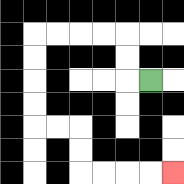{'start': '[6, 3]', 'end': '[7, 7]', 'path_directions': 'L,U,U,L,L,L,L,D,D,D,D,R,R,D,D,R,R,R,R', 'path_coordinates': '[[6, 3], [5, 3], [5, 2], [5, 1], [4, 1], [3, 1], [2, 1], [1, 1], [1, 2], [1, 3], [1, 4], [1, 5], [2, 5], [3, 5], [3, 6], [3, 7], [4, 7], [5, 7], [6, 7], [7, 7]]'}